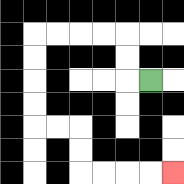{'start': '[6, 3]', 'end': '[7, 7]', 'path_directions': 'L,U,U,L,L,L,L,D,D,D,D,R,R,D,D,R,R,R,R', 'path_coordinates': '[[6, 3], [5, 3], [5, 2], [5, 1], [4, 1], [3, 1], [2, 1], [1, 1], [1, 2], [1, 3], [1, 4], [1, 5], [2, 5], [3, 5], [3, 6], [3, 7], [4, 7], [5, 7], [6, 7], [7, 7]]'}